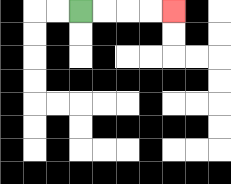{'start': '[3, 0]', 'end': '[7, 0]', 'path_directions': 'R,R,R,R', 'path_coordinates': '[[3, 0], [4, 0], [5, 0], [6, 0], [7, 0]]'}